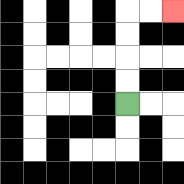{'start': '[5, 4]', 'end': '[7, 0]', 'path_directions': 'U,U,U,U,R,R', 'path_coordinates': '[[5, 4], [5, 3], [5, 2], [5, 1], [5, 0], [6, 0], [7, 0]]'}